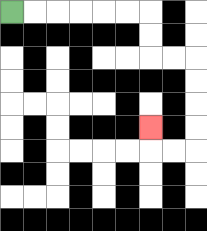{'start': '[0, 0]', 'end': '[6, 5]', 'path_directions': 'R,R,R,R,R,R,D,D,R,R,D,D,D,D,L,L,U', 'path_coordinates': '[[0, 0], [1, 0], [2, 0], [3, 0], [4, 0], [5, 0], [6, 0], [6, 1], [6, 2], [7, 2], [8, 2], [8, 3], [8, 4], [8, 5], [8, 6], [7, 6], [6, 6], [6, 5]]'}